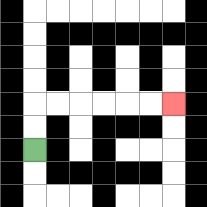{'start': '[1, 6]', 'end': '[7, 4]', 'path_directions': 'U,U,R,R,R,R,R,R', 'path_coordinates': '[[1, 6], [1, 5], [1, 4], [2, 4], [3, 4], [4, 4], [5, 4], [6, 4], [7, 4]]'}